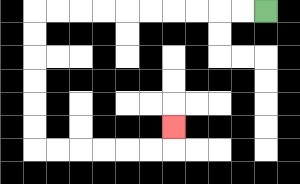{'start': '[11, 0]', 'end': '[7, 5]', 'path_directions': 'L,L,L,L,L,L,L,L,L,L,D,D,D,D,D,D,R,R,R,R,R,R,U', 'path_coordinates': '[[11, 0], [10, 0], [9, 0], [8, 0], [7, 0], [6, 0], [5, 0], [4, 0], [3, 0], [2, 0], [1, 0], [1, 1], [1, 2], [1, 3], [1, 4], [1, 5], [1, 6], [2, 6], [3, 6], [4, 6], [5, 6], [6, 6], [7, 6], [7, 5]]'}